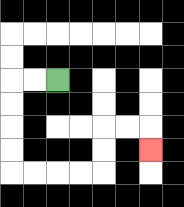{'start': '[2, 3]', 'end': '[6, 6]', 'path_directions': 'L,L,D,D,D,D,R,R,R,R,U,U,R,R,D', 'path_coordinates': '[[2, 3], [1, 3], [0, 3], [0, 4], [0, 5], [0, 6], [0, 7], [1, 7], [2, 7], [3, 7], [4, 7], [4, 6], [4, 5], [5, 5], [6, 5], [6, 6]]'}